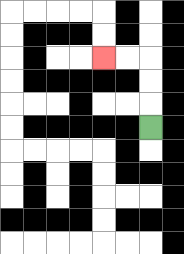{'start': '[6, 5]', 'end': '[4, 2]', 'path_directions': 'U,U,U,L,L', 'path_coordinates': '[[6, 5], [6, 4], [6, 3], [6, 2], [5, 2], [4, 2]]'}